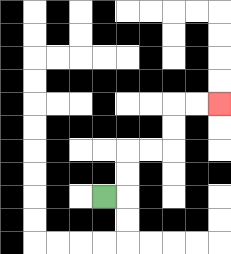{'start': '[4, 8]', 'end': '[9, 4]', 'path_directions': 'R,U,U,R,R,U,U,R,R', 'path_coordinates': '[[4, 8], [5, 8], [5, 7], [5, 6], [6, 6], [7, 6], [7, 5], [7, 4], [8, 4], [9, 4]]'}